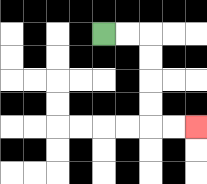{'start': '[4, 1]', 'end': '[8, 5]', 'path_directions': 'R,R,D,D,D,D,R,R', 'path_coordinates': '[[4, 1], [5, 1], [6, 1], [6, 2], [6, 3], [6, 4], [6, 5], [7, 5], [8, 5]]'}